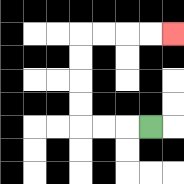{'start': '[6, 5]', 'end': '[7, 1]', 'path_directions': 'L,L,L,U,U,U,U,R,R,R,R', 'path_coordinates': '[[6, 5], [5, 5], [4, 5], [3, 5], [3, 4], [3, 3], [3, 2], [3, 1], [4, 1], [5, 1], [6, 1], [7, 1]]'}